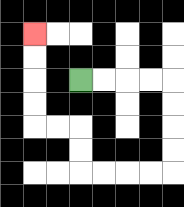{'start': '[3, 3]', 'end': '[1, 1]', 'path_directions': 'R,R,R,R,D,D,D,D,L,L,L,L,U,U,L,L,U,U,U,U', 'path_coordinates': '[[3, 3], [4, 3], [5, 3], [6, 3], [7, 3], [7, 4], [7, 5], [7, 6], [7, 7], [6, 7], [5, 7], [4, 7], [3, 7], [3, 6], [3, 5], [2, 5], [1, 5], [1, 4], [1, 3], [1, 2], [1, 1]]'}